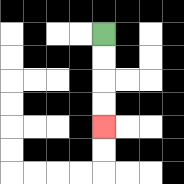{'start': '[4, 1]', 'end': '[4, 5]', 'path_directions': 'D,D,D,D', 'path_coordinates': '[[4, 1], [4, 2], [4, 3], [4, 4], [4, 5]]'}